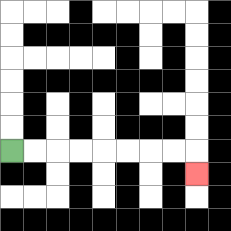{'start': '[0, 6]', 'end': '[8, 7]', 'path_directions': 'R,R,R,R,R,R,R,R,D', 'path_coordinates': '[[0, 6], [1, 6], [2, 6], [3, 6], [4, 6], [5, 6], [6, 6], [7, 6], [8, 6], [8, 7]]'}